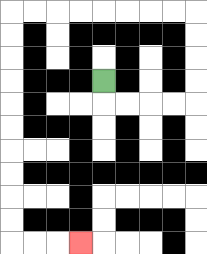{'start': '[4, 3]', 'end': '[3, 10]', 'path_directions': 'D,R,R,R,R,U,U,U,U,L,L,L,L,L,L,L,L,D,D,D,D,D,D,D,D,D,D,R,R,R', 'path_coordinates': '[[4, 3], [4, 4], [5, 4], [6, 4], [7, 4], [8, 4], [8, 3], [8, 2], [8, 1], [8, 0], [7, 0], [6, 0], [5, 0], [4, 0], [3, 0], [2, 0], [1, 0], [0, 0], [0, 1], [0, 2], [0, 3], [0, 4], [0, 5], [0, 6], [0, 7], [0, 8], [0, 9], [0, 10], [1, 10], [2, 10], [3, 10]]'}